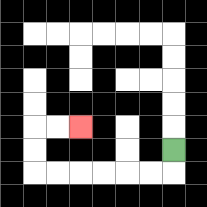{'start': '[7, 6]', 'end': '[3, 5]', 'path_directions': 'D,L,L,L,L,L,L,U,U,R,R', 'path_coordinates': '[[7, 6], [7, 7], [6, 7], [5, 7], [4, 7], [3, 7], [2, 7], [1, 7], [1, 6], [1, 5], [2, 5], [3, 5]]'}